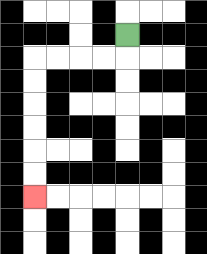{'start': '[5, 1]', 'end': '[1, 8]', 'path_directions': 'D,L,L,L,L,D,D,D,D,D,D', 'path_coordinates': '[[5, 1], [5, 2], [4, 2], [3, 2], [2, 2], [1, 2], [1, 3], [1, 4], [1, 5], [1, 6], [1, 7], [1, 8]]'}